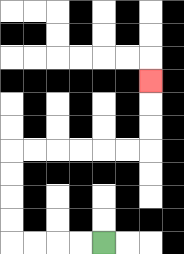{'start': '[4, 10]', 'end': '[6, 3]', 'path_directions': 'L,L,L,L,U,U,U,U,R,R,R,R,R,R,U,U,U', 'path_coordinates': '[[4, 10], [3, 10], [2, 10], [1, 10], [0, 10], [0, 9], [0, 8], [0, 7], [0, 6], [1, 6], [2, 6], [3, 6], [4, 6], [5, 6], [6, 6], [6, 5], [6, 4], [6, 3]]'}